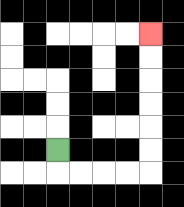{'start': '[2, 6]', 'end': '[6, 1]', 'path_directions': 'D,R,R,R,R,U,U,U,U,U,U', 'path_coordinates': '[[2, 6], [2, 7], [3, 7], [4, 7], [5, 7], [6, 7], [6, 6], [6, 5], [6, 4], [6, 3], [6, 2], [6, 1]]'}